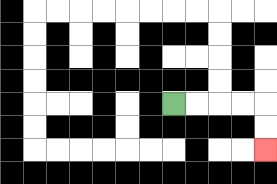{'start': '[7, 4]', 'end': '[11, 6]', 'path_directions': 'R,R,R,R,D,D', 'path_coordinates': '[[7, 4], [8, 4], [9, 4], [10, 4], [11, 4], [11, 5], [11, 6]]'}